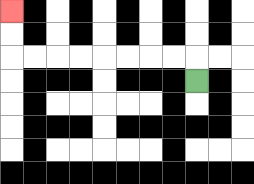{'start': '[8, 3]', 'end': '[0, 0]', 'path_directions': 'U,L,L,L,L,L,L,L,L,U,U', 'path_coordinates': '[[8, 3], [8, 2], [7, 2], [6, 2], [5, 2], [4, 2], [3, 2], [2, 2], [1, 2], [0, 2], [0, 1], [0, 0]]'}